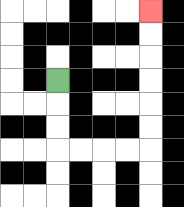{'start': '[2, 3]', 'end': '[6, 0]', 'path_directions': 'D,D,D,R,R,R,R,U,U,U,U,U,U', 'path_coordinates': '[[2, 3], [2, 4], [2, 5], [2, 6], [3, 6], [4, 6], [5, 6], [6, 6], [6, 5], [6, 4], [6, 3], [6, 2], [6, 1], [6, 0]]'}